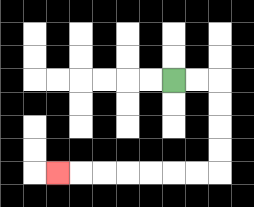{'start': '[7, 3]', 'end': '[2, 7]', 'path_directions': 'R,R,D,D,D,D,L,L,L,L,L,L,L', 'path_coordinates': '[[7, 3], [8, 3], [9, 3], [9, 4], [9, 5], [9, 6], [9, 7], [8, 7], [7, 7], [6, 7], [5, 7], [4, 7], [3, 7], [2, 7]]'}